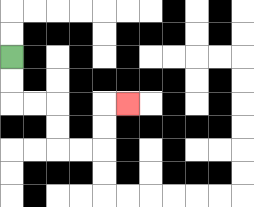{'start': '[0, 2]', 'end': '[5, 4]', 'path_directions': 'D,D,R,R,D,D,R,R,U,U,R', 'path_coordinates': '[[0, 2], [0, 3], [0, 4], [1, 4], [2, 4], [2, 5], [2, 6], [3, 6], [4, 6], [4, 5], [4, 4], [5, 4]]'}